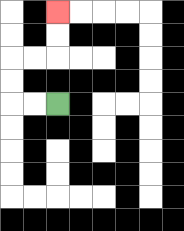{'start': '[2, 4]', 'end': '[2, 0]', 'path_directions': 'L,L,U,U,R,R,U,U', 'path_coordinates': '[[2, 4], [1, 4], [0, 4], [0, 3], [0, 2], [1, 2], [2, 2], [2, 1], [2, 0]]'}